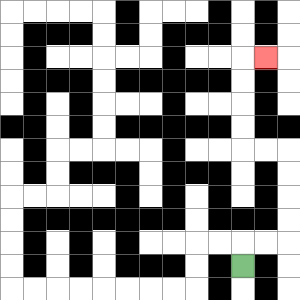{'start': '[10, 11]', 'end': '[11, 2]', 'path_directions': 'U,R,R,U,U,U,U,L,L,U,U,U,U,R', 'path_coordinates': '[[10, 11], [10, 10], [11, 10], [12, 10], [12, 9], [12, 8], [12, 7], [12, 6], [11, 6], [10, 6], [10, 5], [10, 4], [10, 3], [10, 2], [11, 2]]'}